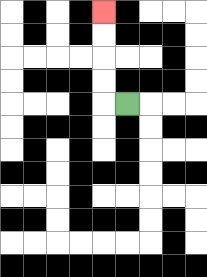{'start': '[5, 4]', 'end': '[4, 0]', 'path_directions': 'L,U,U,U,U', 'path_coordinates': '[[5, 4], [4, 4], [4, 3], [4, 2], [4, 1], [4, 0]]'}